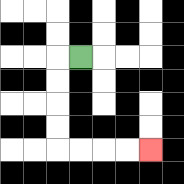{'start': '[3, 2]', 'end': '[6, 6]', 'path_directions': 'L,D,D,D,D,R,R,R,R', 'path_coordinates': '[[3, 2], [2, 2], [2, 3], [2, 4], [2, 5], [2, 6], [3, 6], [4, 6], [5, 6], [6, 6]]'}